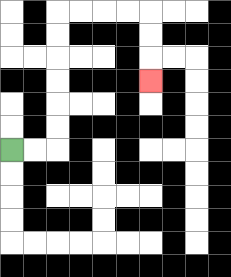{'start': '[0, 6]', 'end': '[6, 3]', 'path_directions': 'R,R,U,U,U,U,U,U,R,R,R,R,D,D,D', 'path_coordinates': '[[0, 6], [1, 6], [2, 6], [2, 5], [2, 4], [2, 3], [2, 2], [2, 1], [2, 0], [3, 0], [4, 0], [5, 0], [6, 0], [6, 1], [6, 2], [6, 3]]'}